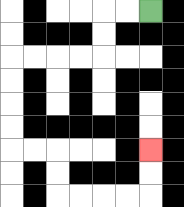{'start': '[6, 0]', 'end': '[6, 6]', 'path_directions': 'L,L,D,D,L,L,L,L,D,D,D,D,R,R,D,D,R,R,R,R,U,U', 'path_coordinates': '[[6, 0], [5, 0], [4, 0], [4, 1], [4, 2], [3, 2], [2, 2], [1, 2], [0, 2], [0, 3], [0, 4], [0, 5], [0, 6], [1, 6], [2, 6], [2, 7], [2, 8], [3, 8], [4, 8], [5, 8], [6, 8], [6, 7], [6, 6]]'}